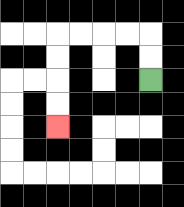{'start': '[6, 3]', 'end': '[2, 5]', 'path_directions': 'U,U,L,L,L,L,D,D,D,D', 'path_coordinates': '[[6, 3], [6, 2], [6, 1], [5, 1], [4, 1], [3, 1], [2, 1], [2, 2], [2, 3], [2, 4], [2, 5]]'}